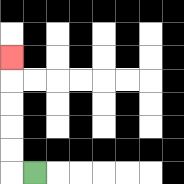{'start': '[1, 7]', 'end': '[0, 2]', 'path_directions': 'L,U,U,U,U,U', 'path_coordinates': '[[1, 7], [0, 7], [0, 6], [0, 5], [0, 4], [0, 3], [0, 2]]'}